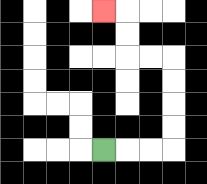{'start': '[4, 6]', 'end': '[4, 0]', 'path_directions': 'R,R,R,U,U,U,U,L,L,U,U,L', 'path_coordinates': '[[4, 6], [5, 6], [6, 6], [7, 6], [7, 5], [7, 4], [7, 3], [7, 2], [6, 2], [5, 2], [5, 1], [5, 0], [4, 0]]'}